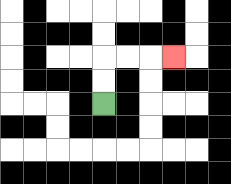{'start': '[4, 4]', 'end': '[7, 2]', 'path_directions': 'U,U,R,R,R', 'path_coordinates': '[[4, 4], [4, 3], [4, 2], [5, 2], [6, 2], [7, 2]]'}